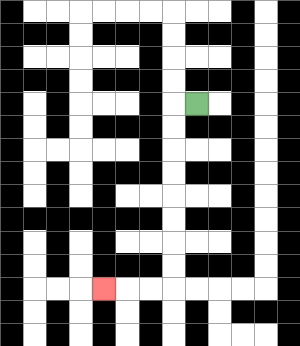{'start': '[8, 4]', 'end': '[4, 12]', 'path_directions': 'L,D,D,D,D,D,D,D,D,L,L,L', 'path_coordinates': '[[8, 4], [7, 4], [7, 5], [7, 6], [7, 7], [7, 8], [7, 9], [7, 10], [7, 11], [7, 12], [6, 12], [5, 12], [4, 12]]'}